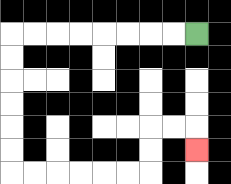{'start': '[8, 1]', 'end': '[8, 6]', 'path_directions': 'L,L,L,L,L,L,L,L,D,D,D,D,D,D,R,R,R,R,R,R,U,U,R,R,D', 'path_coordinates': '[[8, 1], [7, 1], [6, 1], [5, 1], [4, 1], [3, 1], [2, 1], [1, 1], [0, 1], [0, 2], [0, 3], [0, 4], [0, 5], [0, 6], [0, 7], [1, 7], [2, 7], [3, 7], [4, 7], [5, 7], [6, 7], [6, 6], [6, 5], [7, 5], [8, 5], [8, 6]]'}